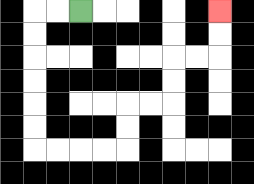{'start': '[3, 0]', 'end': '[9, 0]', 'path_directions': 'L,L,D,D,D,D,D,D,R,R,R,R,U,U,R,R,U,U,R,R,U,U', 'path_coordinates': '[[3, 0], [2, 0], [1, 0], [1, 1], [1, 2], [1, 3], [1, 4], [1, 5], [1, 6], [2, 6], [3, 6], [4, 6], [5, 6], [5, 5], [5, 4], [6, 4], [7, 4], [7, 3], [7, 2], [8, 2], [9, 2], [9, 1], [9, 0]]'}